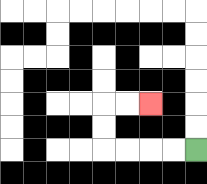{'start': '[8, 6]', 'end': '[6, 4]', 'path_directions': 'L,L,L,L,U,U,R,R', 'path_coordinates': '[[8, 6], [7, 6], [6, 6], [5, 6], [4, 6], [4, 5], [4, 4], [5, 4], [6, 4]]'}